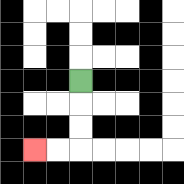{'start': '[3, 3]', 'end': '[1, 6]', 'path_directions': 'D,D,D,L,L', 'path_coordinates': '[[3, 3], [3, 4], [3, 5], [3, 6], [2, 6], [1, 6]]'}